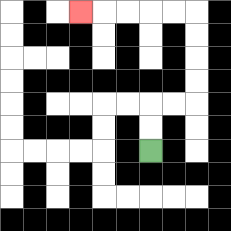{'start': '[6, 6]', 'end': '[3, 0]', 'path_directions': 'U,U,R,R,U,U,U,U,L,L,L,L,L', 'path_coordinates': '[[6, 6], [6, 5], [6, 4], [7, 4], [8, 4], [8, 3], [8, 2], [8, 1], [8, 0], [7, 0], [6, 0], [5, 0], [4, 0], [3, 0]]'}